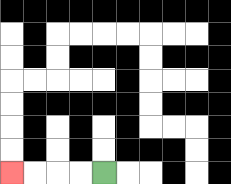{'start': '[4, 7]', 'end': '[0, 7]', 'path_directions': 'L,L,L,L', 'path_coordinates': '[[4, 7], [3, 7], [2, 7], [1, 7], [0, 7]]'}